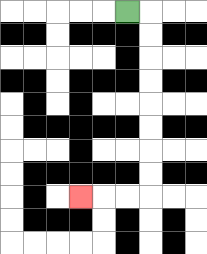{'start': '[5, 0]', 'end': '[3, 8]', 'path_directions': 'R,D,D,D,D,D,D,D,D,L,L,L', 'path_coordinates': '[[5, 0], [6, 0], [6, 1], [6, 2], [6, 3], [6, 4], [6, 5], [6, 6], [6, 7], [6, 8], [5, 8], [4, 8], [3, 8]]'}